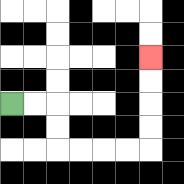{'start': '[0, 4]', 'end': '[6, 2]', 'path_directions': 'R,R,D,D,R,R,R,R,U,U,U,U', 'path_coordinates': '[[0, 4], [1, 4], [2, 4], [2, 5], [2, 6], [3, 6], [4, 6], [5, 6], [6, 6], [6, 5], [6, 4], [6, 3], [6, 2]]'}